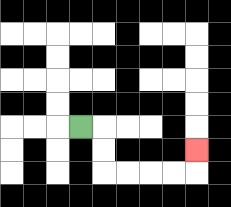{'start': '[3, 5]', 'end': '[8, 6]', 'path_directions': 'R,D,D,R,R,R,R,U', 'path_coordinates': '[[3, 5], [4, 5], [4, 6], [4, 7], [5, 7], [6, 7], [7, 7], [8, 7], [8, 6]]'}